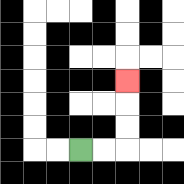{'start': '[3, 6]', 'end': '[5, 3]', 'path_directions': 'R,R,U,U,U', 'path_coordinates': '[[3, 6], [4, 6], [5, 6], [5, 5], [5, 4], [5, 3]]'}